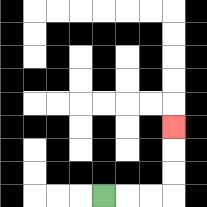{'start': '[4, 8]', 'end': '[7, 5]', 'path_directions': 'R,R,R,U,U,U', 'path_coordinates': '[[4, 8], [5, 8], [6, 8], [7, 8], [7, 7], [7, 6], [7, 5]]'}